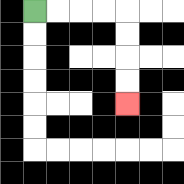{'start': '[1, 0]', 'end': '[5, 4]', 'path_directions': 'R,R,R,R,D,D,D,D', 'path_coordinates': '[[1, 0], [2, 0], [3, 0], [4, 0], [5, 0], [5, 1], [5, 2], [5, 3], [5, 4]]'}